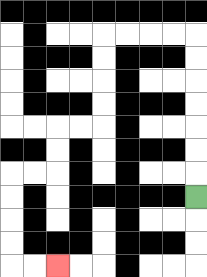{'start': '[8, 8]', 'end': '[2, 11]', 'path_directions': 'U,U,U,U,U,U,U,L,L,L,L,D,D,D,D,L,L,D,D,L,L,D,D,D,D,R,R', 'path_coordinates': '[[8, 8], [8, 7], [8, 6], [8, 5], [8, 4], [8, 3], [8, 2], [8, 1], [7, 1], [6, 1], [5, 1], [4, 1], [4, 2], [4, 3], [4, 4], [4, 5], [3, 5], [2, 5], [2, 6], [2, 7], [1, 7], [0, 7], [0, 8], [0, 9], [0, 10], [0, 11], [1, 11], [2, 11]]'}